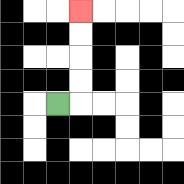{'start': '[2, 4]', 'end': '[3, 0]', 'path_directions': 'R,U,U,U,U', 'path_coordinates': '[[2, 4], [3, 4], [3, 3], [3, 2], [3, 1], [3, 0]]'}